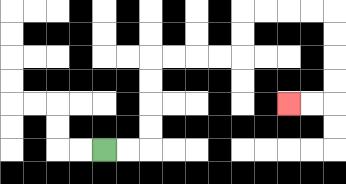{'start': '[4, 6]', 'end': '[12, 4]', 'path_directions': 'R,R,U,U,U,U,R,R,R,R,U,U,R,R,R,R,D,D,D,D,L,L', 'path_coordinates': '[[4, 6], [5, 6], [6, 6], [6, 5], [6, 4], [6, 3], [6, 2], [7, 2], [8, 2], [9, 2], [10, 2], [10, 1], [10, 0], [11, 0], [12, 0], [13, 0], [14, 0], [14, 1], [14, 2], [14, 3], [14, 4], [13, 4], [12, 4]]'}